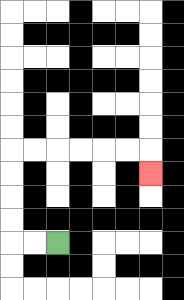{'start': '[2, 10]', 'end': '[6, 7]', 'path_directions': 'L,L,U,U,U,U,R,R,R,R,R,R,D', 'path_coordinates': '[[2, 10], [1, 10], [0, 10], [0, 9], [0, 8], [0, 7], [0, 6], [1, 6], [2, 6], [3, 6], [4, 6], [5, 6], [6, 6], [6, 7]]'}